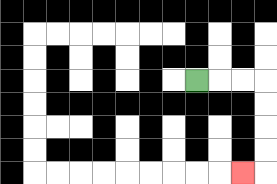{'start': '[8, 3]', 'end': '[10, 7]', 'path_directions': 'R,R,R,D,D,D,D,L', 'path_coordinates': '[[8, 3], [9, 3], [10, 3], [11, 3], [11, 4], [11, 5], [11, 6], [11, 7], [10, 7]]'}